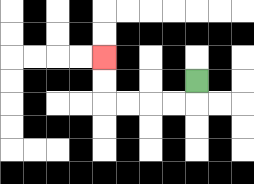{'start': '[8, 3]', 'end': '[4, 2]', 'path_directions': 'D,L,L,L,L,U,U', 'path_coordinates': '[[8, 3], [8, 4], [7, 4], [6, 4], [5, 4], [4, 4], [4, 3], [4, 2]]'}